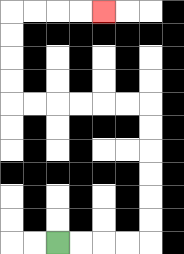{'start': '[2, 10]', 'end': '[4, 0]', 'path_directions': 'R,R,R,R,U,U,U,U,U,U,L,L,L,L,L,L,U,U,U,U,R,R,R,R', 'path_coordinates': '[[2, 10], [3, 10], [4, 10], [5, 10], [6, 10], [6, 9], [6, 8], [6, 7], [6, 6], [6, 5], [6, 4], [5, 4], [4, 4], [3, 4], [2, 4], [1, 4], [0, 4], [0, 3], [0, 2], [0, 1], [0, 0], [1, 0], [2, 0], [3, 0], [4, 0]]'}